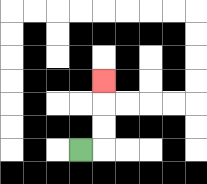{'start': '[3, 6]', 'end': '[4, 3]', 'path_directions': 'R,U,U,U', 'path_coordinates': '[[3, 6], [4, 6], [4, 5], [4, 4], [4, 3]]'}